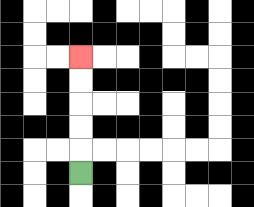{'start': '[3, 7]', 'end': '[3, 2]', 'path_directions': 'U,U,U,U,U', 'path_coordinates': '[[3, 7], [3, 6], [3, 5], [3, 4], [3, 3], [3, 2]]'}